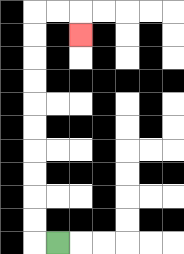{'start': '[2, 10]', 'end': '[3, 1]', 'path_directions': 'L,U,U,U,U,U,U,U,U,U,U,R,R,D', 'path_coordinates': '[[2, 10], [1, 10], [1, 9], [1, 8], [1, 7], [1, 6], [1, 5], [1, 4], [1, 3], [1, 2], [1, 1], [1, 0], [2, 0], [3, 0], [3, 1]]'}